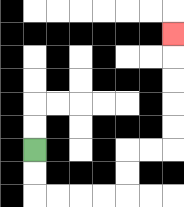{'start': '[1, 6]', 'end': '[7, 1]', 'path_directions': 'D,D,R,R,R,R,U,U,R,R,U,U,U,U,U', 'path_coordinates': '[[1, 6], [1, 7], [1, 8], [2, 8], [3, 8], [4, 8], [5, 8], [5, 7], [5, 6], [6, 6], [7, 6], [7, 5], [7, 4], [7, 3], [7, 2], [7, 1]]'}